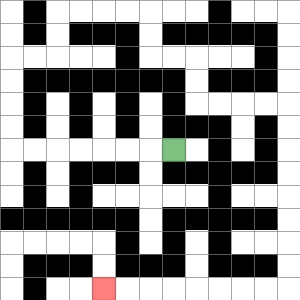{'start': '[7, 6]', 'end': '[4, 12]', 'path_directions': 'L,L,L,L,L,L,L,U,U,U,U,R,R,U,U,R,R,R,R,D,D,R,R,D,D,R,R,R,R,D,D,D,D,D,D,D,D,L,L,L,L,L,L,L,L', 'path_coordinates': '[[7, 6], [6, 6], [5, 6], [4, 6], [3, 6], [2, 6], [1, 6], [0, 6], [0, 5], [0, 4], [0, 3], [0, 2], [1, 2], [2, 2], [2, 1], [2, 0], [3, 0], [4, 0], [5, 0], [6, 0], [6, 1], [6, 2], [7, 2], [8, 2], [8, 3], [8, 4], [9, 4], [10, 4], [11, 4], [12, 4], [12, 5], [12, 6], [12, 7], [12, 8], [12, 9], [12, 10], [12, 11], [12, 12], [11, 12], [10, 12], [9, 12], [8, 12], [7, 12], [6, 12], [5, 12], [4, 12]]'}